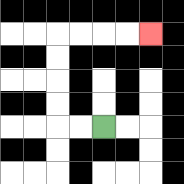{'start': '[4, 5]', 'end': '[6, 1]', 'path_directions': 'L,L,U,U,U,U,R,R,R,R', 'path_coordinates': '[[4, 5], [3, 5], [2, 5], [2, 4], [2, 3], [2, 2], [2, 1], [3, 1], [4, 1], [5, 1], [6, 1]]'}